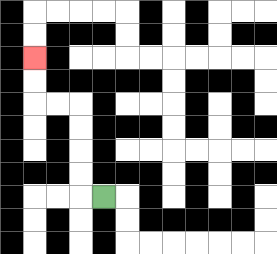{'start': '[4, 8]', 'end': '[1, 2]', 'path_directions': 'L,U,U,U,U,L,L,U,U', 'path_coordinates': '[[4, 8], [3, 8], [3, 7], [3, 6], [3, 5], [3, 4], [2, 4], [1, 4], [1, 3], [1, 2]]'}